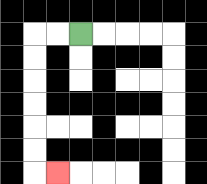{'start': '[3, 1]', 'end': '[2, 7]', 'path_directions': 'L,L,D,D,D,D,D,D,R', 'path_coordinates': '[[3, 1], [2, 1], [1, 1], [1, 2], [1, 3], [1, 4], [1, 5], [1, 6], [1, 7], [2, 7]]'}